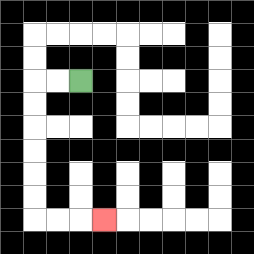{'start': '[3, 3]', 'end': '[4, 9]', 'path_directions': 'L,L,D,D,D,D,D,D,R,R,R', 'path_coordinates': '[[3, 3], [2, 3], [1, 3], [1, 4], [1, 5], [1, 6], [1, 7], [1, 8], [1, 9], [2, 9], [3, 9], [4, 9]]'}